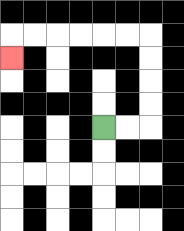{'start': '[4, 5]', 'end': '[0, 2]', 'path_directions': 'R,R,U,U,U,U,L,L,L,L,L,L,D', 'path_coordinates': '[[4, 5], [5, 5], [6, 5], [6, 4], [6, 3], [6, 2], [6, 1], [5, 1], [4, 1], [3, 1], [2, 1], [1, 1], [0, 1], [0, 2]]'}